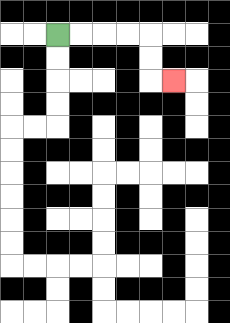{'start': '[2, 1]', 'end': '[7, 3]', 'path_directions': 'R,R,R,R,D,D,R', 'path_coordinates': '[[2, 1], [3, 1], [4, 1], [5, 1], [6, 1], [6, 2], [6, 3], [7, 3]]'}